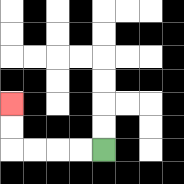{'start': '[4, 6]', 'end': '[0, 4]', 'path_directions': 'L,L,L,L,U,U', 'path_coordinates': '[[4, 6], [3, 6], [2, 6], [1, 6], [0, 6], [0, 5], [0, 4]]'}